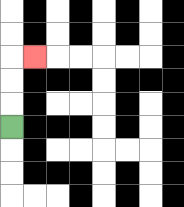{'start': '[0, 5]', 'end': '[1, 2]', 'path_directions': 'U,U,U,R', 'path_coordinates': '[[0, 5], [0, 4], [0, 3], [0, 2], [1, 2]]'}